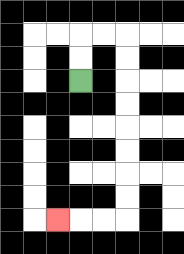{'start': '[3, 3]', 'end': '[2, 9]', 'path_directions': 'U,U,R,R,D,D,D,D,D,D,D,D,L,L,L', 'path_coordinates': '[[3, 3], [3, 2], [3, 1], [4, 1], [5, 1], [5, 2], [5, 3], [5, 4], [5, 5], [5, 6], [5, 7], [5, 8], [5, 9], [4, 9], [3, 9], [2, 9]]'}